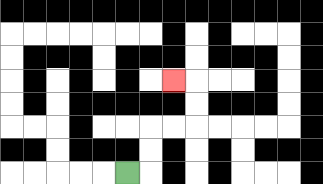{'start': '[5, 7]', 'end': '[7, 3]', 'path_directions': 'R,U,U,R,R,U,U,L', 'path_coordinates': '[[5, 7], [6, 7], [6, 6], [6, 5], [7, 5], [8, 5], [8, 4], [8, 3], [7, 3]]'}